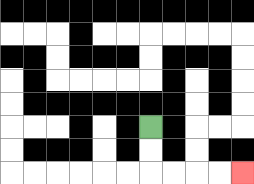{'start': '[6, 5]', 'end': '[10, 7]', 'path_directions': 'D,D,R,R,R,R', 'path_coordinates': '[[6, 5], [6, 6], [6, 7], [7, 7], [8, 7], [9, 7], [10, 7]]'}